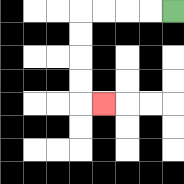{'start': '[7, 0]', 'end': '[4, 4]', 'path_directions': 'L,L,L,L,D,D,D,D,R', 'path_coordinates': '[[7, 0], [6, 0], [5, 0], [4, 0], [3, 0], [3, 1], [3, 2], [3, 3], [3, 4], [4, 4]]'}